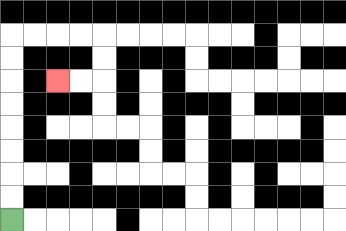{'start': '[0, 9]', 'end': '[2, 3]', 'path_directions': 'U,U,U,U,U,U,U,U,R,R,R,R,D,D,L,L', 'path_coordinates': '[[0, 9], [0, 8], [0, 7], [0, 6], [0, 5], [0, 4], [0, 3], [0, 2], [0, 1], [1, 1], [2, 1], [3, 1], [4, 1], [4, 2], [4, 3], [3, 3], [2, 3]]'}